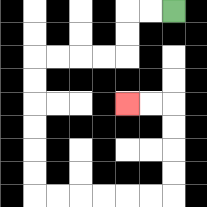{'start': '[7, 0]', 'end': '[5, 4]', 'path_directions': 'L,L,D,D,L,L,L,L,D,D,D,D,D,D,R,R,R,R,R,R,U,U,U,U,L,L', 'path_coordinates': '[[7, 0], [6, 0], [5, 0], [5, 1], [5, 2], [4, 2], [3, 2], [2, 2], [1, 2], [1, 3], [1, 4], [1, 5], [1, 6], [1, 7], [1, 8], [2, 8], [3, 8], [4, 8], [5, 8], [6, 8], [7, 8], [7, 7], [7, 6], [7, 5], [7, 4], [6, 4], [5, 4]]'}